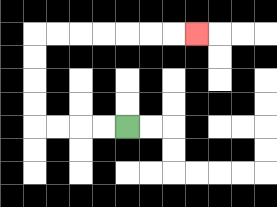{'start': '[5, 5]', 'end': '[8, 1]', 'path_directions': 'L,L,L,L,U,U,U,U,R,R,R,R,R,R,R', 'path_coordinates': '[[5, 5], [4, 5], [3, 5], [2, 5], [1, 5], [1, 4], [1, 3], [1, 2], [1, 1], [2, 1], [3, 1], [4, 1], [5, 1], [6, 1], [7, 1], [8, 1]]'}